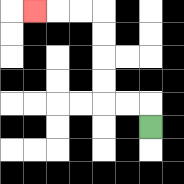{'start': '[6, 5]', 'end': '[1, 0]', 'path_directions': 'U,L,L,U,U,U,U,L,L,L', 'path_coordinates': '[[6, 5], [6, 4], [5, 4], [4, 4], [4, 3], [4, 2], [4, 1], [4, 0], [3, 0], [2, 0], [1, 0]]'}